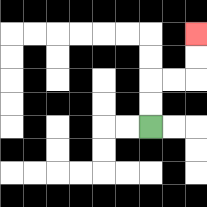{'start': '[6, 5]', 'end': '[8, 1]', 'path_directions': 'U,U,R,R,U,U', 'path_coordinates': '[[6, 5], [6, 4], [6, 3], [7, 3], [8, 3], [8, 2], [8, 1]]'}